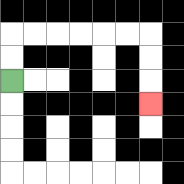{'start': '[0, 3]', 'end': '[6, 4]', 'path_directions': 'U,U,R,R,R,R,R,R,D,D,D', 'path_coordinates': '[[0, 3], [0, 2], [0, 1], [1, 1], [2, 1], [3, 1], [4, 1], [5, 1], [6, 1], [6, 2], [6, 3], [6, 4]]'}